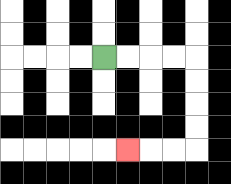{'start': '[4, 2]', 'end': '[5, 6]', 'path_directions': 'R,R,R,R,D,D,D,D,L,L,L', 'path_coordinates': '[[4, 2], [5, 2], [6, 2], [7, 2], [8, 2], [8, 3], [8, 4], [8, 5], [8, 6], [7, 6], [6, 6], [5, 6]]'}